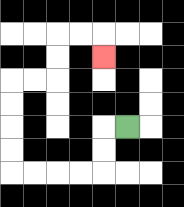{'start': '[5, 5]', 'end': '[4, 2]', 'path_directions': 'L,D,D,L,L,L,L,U,U,U,U,R,R,U,U,R,R,D', 'path_coordinates': '[[5, 5], [4, 5], [4, 6], [4, 7], [3, 7], [2, 7], [1, 7], [0, 7], [0, 6], [0, 5], [0, 4], [0, 3], [1, 3], [2, 3], [2, 2], [2, 1], [3, 1], [4, 1], [4, 2]]'}